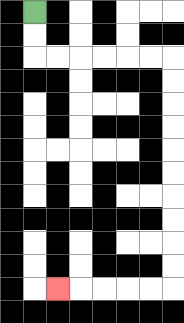{'start': '[1, 0]', 'end': '[2, 12]', 'path_directions': 'D,D,R,R,R,R,R,R,D,D,D,D,D,D,D,D,D,D,L,L,L,L,L', 'path_coordinates': '[[1, 0], [1, 1], [1, 2], [2, 2], [3, 2], [4, 2], [5, 2], [6, 2], [7, 2], [7, 3], [7, 4], [7, 5], [7, 6], [7, 7], [7, 8], [7, 9], [7, 10], [7, 11], [7, 12], [6, 12], [5, 12], [4, 12], [3, 12], [2, 12]]'}